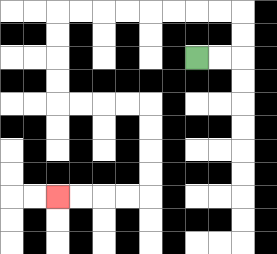{'start': '[8, 2]', 'end': '[2, 8]', 'path_directions': 'R,R,U,U,L,L,L,L,L,L,L,L,D,D,D,D,R,R,R,R,D,D,D,D,L,L,L,L', 'path_coordinates': '[[8, 2], [9, 2], [10, 2], [10, 1], [10, 0], [9, 0], [8, 0], [7, 0], [6, 0], [5, 0], [4, 0], [3, 0], [2, 0], [2, 1], [2, 2], [2, 3], [2, 4], [3, 4], [4, 4], [5, 4], [6, 4], [6, 5], [6, 6], [6, 7], [6, 8], [5, 8], [4, 8], [3, 8], [2, 8]]'}